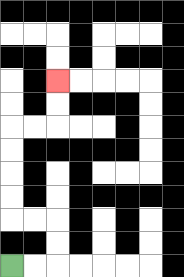{'start': '[0, 11]', 'end': '[2, 3]', 'path_directions': 'R,R,U,U,L,L,U,U,U,U,R,R,U,U', 'path_coordinates': '[[0, 11], [1, 11], [2, 11], [2, 10], [2, 9], [1, 9], [0, 9], [0, 8], [0, 7], [0, 6], [0, 5], [1, 5], [2, 5], [2, 4], [2, 3]]'}